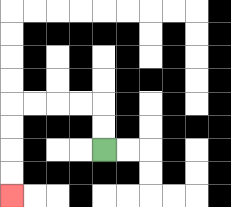{'start': '[4, 6]', 'end': '[0, 8]', 'path_directions': 'U,U,L,L,L,L,D,D,D,D', 'path_coordinates': '[[4, 6], [4, 5], [4, 4], [3, 4], [2, 4], [1, 4], [0, 4], [0, 5], [0, 6], [0, 7], [0, 8]]'}